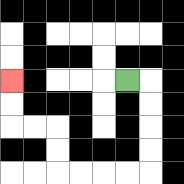{'start': '[5, 3]', 'end': '[0, 3]', 'path_directions': 'R,D,D,D,D,L,L,L,L,U,U,L,L,U,U', 'path_coordinates': '[[5, 3], [6, 3], [6, 4], [6, 5], [6, 6], [6, 7], [5, 7], [4, 7], [3, 7], [2, 7], [2, 6], [2, 5], [1, 5], [0, 5], [0, 4], [0, 3]]'}